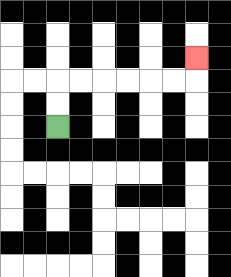{'start': '[2, 5]', 'end': '[8, 2]', 'path_directions': 'U,U,R,R,R,R,R,R,U', 'path_coordinates': '[[2, 5], [2, 4], [2, 3], [3, 3], [4, 3], [5, 3], [6, 3], [7, 3], [8, 3], [8, 2]]'}